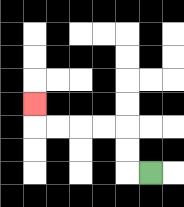{'start': '[6, 7]', 'end': '[1, 4]', 'path_directions': 'L,U,U,L,L,L,L,U', 'path_coordinates': '[[6, 7], [5, 7], [5, 6], [5, 5], [4, 5], [3, 5], [2, 5], [1, 5], [1, 4]]'}